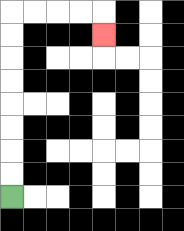{'start': '[0, 8]', 'end': '[4, 1]', 'path_directions': 'U,U,U,U,U,U,U,U,R,R,R,R,D', 'path_coordinates': '[[0, 8], [0, 7], [0, 6], [0, 5], [0, 4], [0, 3], [0, 2], [0, 1], [0, 0], [1, 0], [2, 0], [3, 0], [4, 0], [4, 1]]'}